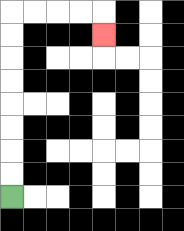{'start': '[0, 8]', 'end': '[4, 1]', 'path_directions': 'U,U,U,U,U,U,U,U,R,R,R,R,D', 'path_coordinates': '[[0, 8], [0, 7], [0, 6], [0, 5], [0, 4], [0, 3], [0, 2], [0, 1], [0, 0], [1, 0], [2, 0], [3, 0], [4, 0], [4, 1]]'}